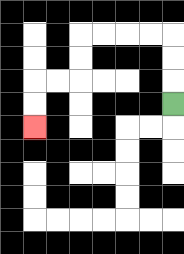{'start': '[7, 4]', 'end': '[1, 5]', 'path_directions': 'U,U,U,L,L,L,L,D,D,L,L,D,D', 'path_coordinates': '[[7, 4], [7, 3], [7, 2], [7, 1], [6, 1], [5, 1], [4, 1], [3, 1], [3, 2], [3, 3], [2, 3], [1, 3], [1, 4], [1, 5]]'}